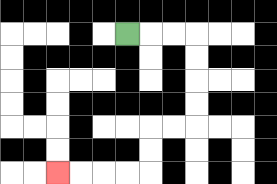{'start': '[5, 1]', 'end': '[2, 7]', 'path_directions': 'R,R,R,D,D,D,D,L,L,D,D,L,L,L,L', 'path_coordinates': '[[5, 1], [6, 1], [7, 1], [8, 1], [8, 2], [8, 3], [8, 4], [8, 5], [7, 5], [6, 5], [6, 6], [6, 7], [5, 7], [4, 7], [3, 7], [2, 7]]'}